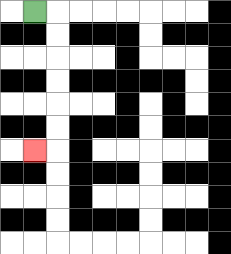{'start': '[1, 0]', 'end': '[1, 6]', 'path_directions': 'R,D,D,D,D,D,D,L', 'path_coordinates': '[[1, 0], [2, 0], [2, 1], [2, 2], [2, 3], [2, 4], [2, 5], [2, 6], [1, 6]]'}